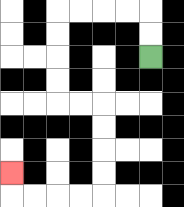{'start': '[6, 2]', 'end': '[0, 7]', 'path_directions': 'U,U,L,L,L,L,D,D,D,D,R,R,D,D,D,D,L,L,L,L,U', 'path_coordinates': '[[6, 2], [6, 1], [6, 0], [5, 0], [4, 0], [3, 0], [2, 0], [2, 1], [2, 2], [2, 3], [2, 4], [3, 4], [4, 4], [4, 5], [4, 6], [4, 7], [4, 8], [3, 8], [2, 8], [1, 8], [0, 8], [0, 7]]'}